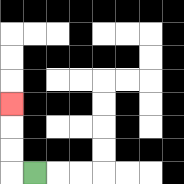{'start': '[1, 7]', 'end': '[0, 4]', 'path_directions': 'L,U,U,U', 'path_coordinates': '[[1, 7], [0, 7], [0, 6], [0, 5], [0, 4]]'}